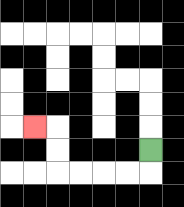{'start': '[6, 6]', 'end': '[1, 5]', 'path_directions': 'D,L,L,L,L,U,U,L', 'path_coordinates': '[[6, 6], [6, 7], [5, 7], [4, 7], [3, 7], [2, 7], [2, 6], [2, 5], [1, 5]]'}